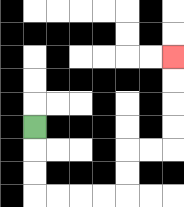{'start': '[1, 5]', 'end': '[7, 2]', 'path_directions': 'D,D,D,R,R,R,R,U,U,R,R,U,U,U,U', 'path_coordinates': '[[1, 5], [1, 6], [1, 7], [1, 8], [2, 8], [3, 8], [4, 8], [5, 8], [5, 7], [5, 6], [6, 6], [7, 6], [7, 5], [7, 4], [7, 3], [7, 2]]'}